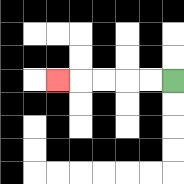{'start': '[7, 3]', 'end': '[2, 3]', 'path_directions': 'L,L,L,L,L', 'path_coordinates': '[[7, 3], [6, 3], [5, 3], [4, 3], [3, 3], [2, 3]]'}